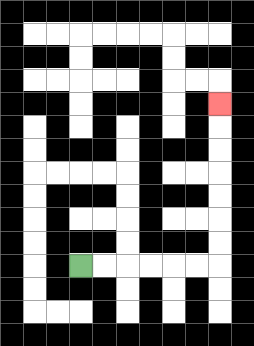{'start': '[3, 11]', 'end': '[9, 4]', 'path_directions': 'R,R,R,R,R,R,U,U,U,U,U,U,U', 'path_coordinates': '[[3, 11], [4, 11], [5, 11], [6, 11], [7, 11], [8, 11], [9, 11], [9, 10], [9, 9], [9, 8], [9, 7], [9, 6], [9, 5], [9, 4]]'}